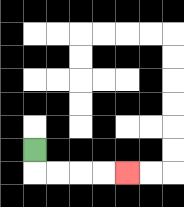{'start': '[1, 6]', 'end': '[5, 7]', 'path_directions': 'D,R,R,R,R', 'path_coordinates': '[[1, 6], [1, 7], [2, 7], [3, 7], [4, 7], [5, 7]]'}